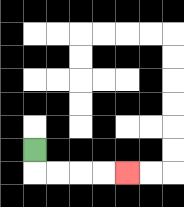{'start': '[1, 6]', 'end': '[5, 7]', 'path_directions': 'D,R,R,R,R', 'path_coordinates': '[[1, 6], [1, 7], [2, 7], [3, 7], [4, 7], [5, 7]]'}